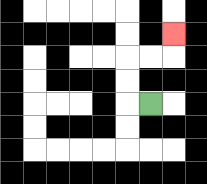{'start': '[6, 4]', 'end': '[7, 1]', 'path_directions': 'L,U,U,R,R,U', 'path_coordinates': '[[6, 4], [5, 4], [5, 3], [5, 2], [6, 2], [7, 2], [7, 1]]'}